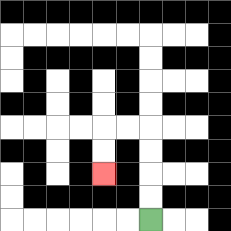{'start': '[6, 9]', 'end': '[4, 7]', 'path_directions': 'U,U,U,U,L,L,D,D', 'path_coordinates': '[[6, 9], [6, 8], [6, 7], [6, 6], [6, 5], [5, 5], [4, 5], [4, 6], [4, 7]]'}